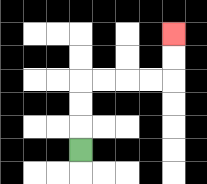{'start': '[3, 6]', 'end': '[7, 1]', 'path_directions': 'U,U,U,R,R,R,R,U,U', 'path_coordinates': '[[3, 6], [3, 5], [3, 4], [3, 3], [4, 3], [5, 3], [6, 3], [7, 3], [7, 2], [7, 1]]'}